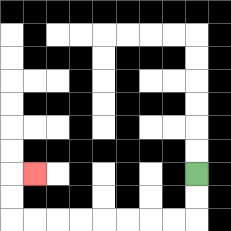{'start': '[8, 7]', 'end': '[1, 7]', 'path_directions': 'D,D,L,L,L,L,L,L,L,L,U,U,R', 'path_coordinates': '[[8, 7], [8, 8], [8, 9], [7, 9], [6, 9], [5, 9], [4, 9], [3, 9], [2, 9], [1, 9], [0, 9], [0, 8], [0, 7], [1, 7]]'}